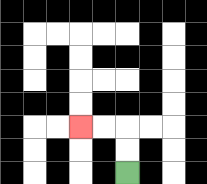{'start': '[5, 7]', 'end': '[3, 5]', 'path_directions': 'U,U,L,L', 'path_coordinates': '[[5, 7], [5, 6], [5, 5], [4, 5], [3, 5]]'}